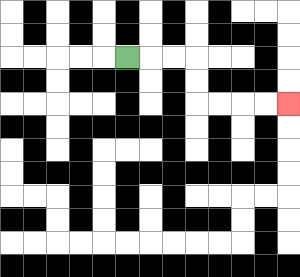{'start': '[5, 2]', 'end': '[12, 4]', 'path_directions': 'R,R,R,D,D,R,R,R,R', 'path_coordinates': '[[5, 2], [6, 2], [7, 2], [8, 2], [8, 3], [8, 4], [9, 4], [10, 4], [11, 4], [12, 4]]'}